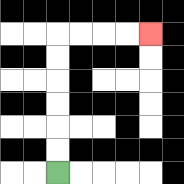{'start': '[2, 7]', 'end': '[6, 1]', 'path_directions': 'U,U,U,U,U,U,R,R,R,R', 'path_coordinates': '[[2, 7], [2, 6], [2, 5], [2, 4], [2, 3], [2, 2], [2, 1], [3, 1], [4, 1], [5, 1], [6, 1]]'}